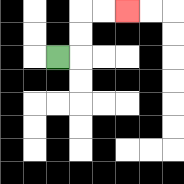{'start': '[2, 2]', 'end': '[5, 0]', 'path_directions': 'R,U,U,R,R', 'path_coordinates': '[[2, 2], [3, 2], [3, 1], [3, 0], [4, 0], [5, 0]]'}